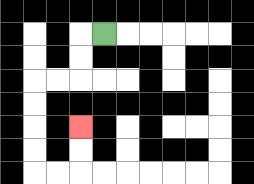{'start': '[4, 1]', 'end': '[3, 5]', 'path_directions': 'L,D,D,L,L,D,D,D,D,R,R,U,U', 'path_coordinates': '[[4, 1], [3, 1], [3, 2], [3, 3], [2, 3], [1, 3], [1, 4], [1, 5], [1, 6], [1, 7], [2, 7], [3, 7], [3, 6], [3, 5]]'}